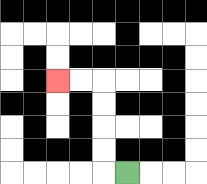{'start': '[5, 7]', 'end': '[2, 3]', 'path_directions': 'L,U,U,U,U,L,L', 'path_coordinates': '[[5, 7], [4, 7], [4, 6], [4, 5], [4, 4], [4, 3], [3, 3], [2, 3]]'}